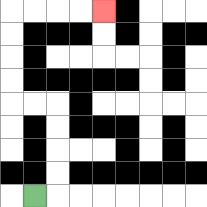{'start': '[1, 8]', 'end': '[4, 0]', 'path_directions': 'R,U,U,U,U,L,L,U,U,U,U,R,R,R,R', 'path_coordinates': '[[1, 8], [2, 8], [2, 7], [2, 6], [2, 5], [2, 4], [1, 4], [0, 4], [0, 3], [0, 2], [0, 1], [0, 0], [1, 0], [2, 0], [3, 0], [4, 0]]'}